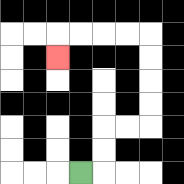{'start': '[3, 7]', 'end': '[2, 2]', 'path_directions': 'R,U,U,R,R,U,U,U,U,L,L,L,L,D', 'path_coordinates': '[[3, 7], [4, 7], [4, 6], [4, 5], [5, 5], [6, 5], [6, 4], [6, 3], [6, 2], [6, 1], [5, 1], [4, 1], [3, 1], [2, 1], [2, 2]]'}